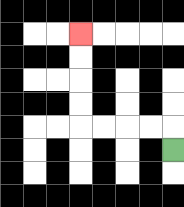{'start': '[7, 6]', 'end': '[3, 1]', 'path_directions': 'U,L,L,L,L,U,U,U,U', 'path_coordinates': '[[7, 6], [7, 5], [6, 5], [5, 5], [4, 5], [3, 5], [3, 4], [3, 3], [3, 2], [3, 1]]'}